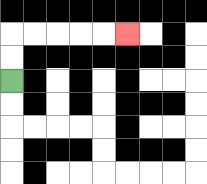{'start': '[0, 3]', 'end': '[5, 1]', 'path_directions': 'U,U,R,R,R,R,R', 'path_coordinates': '[[0, 3], [0, 2], [0, 1], [1, 1], [2, 1], [3, 1], [4, 1], [5, 1]]'}